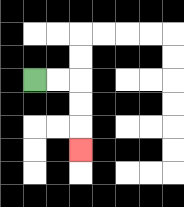{'start': '[1, 3]', 'end': '[3, 6]', 'path_directions': 'R,R,D,D,D', 'path_coordinates': '[[1, 3], [2, 3], [3, 3], [3, 4], [3, 5], [3, 6]]'}